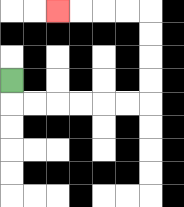{'start': '[0, 3]', 'end': '[2, 0]', 'path_directions': 'D,R,R,R,R,R,R,U,U,U,U,L,L,L,L', 'path_coordinates': '[[0, 3], [0, 4], [1, 4], [2, 4], [3, 4], [4, 4], [5, 4], [6, 4], [6, 3], [6, 2], [6, 1], [6, 0], [5, 0], [4, 0], [3, 0], [2, 0]]'}